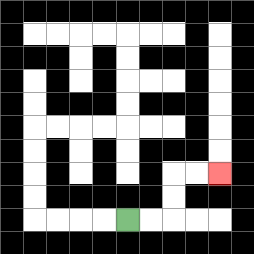{'start': '[5, 9]', 'end': '[9, 7]', 'path_directions': 'R,R,U,U,R,R', 'path_coordinates': '[[5, 9], [6, 9], [7, 9], [7, 8], [7, 7], [8, 7], [9, 7]]'}